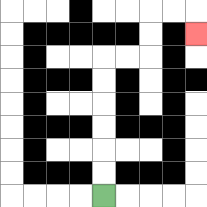{'start': '[4, 8]', 'end': '[8, 1]', 'path_directions': 'U,U,U,U,U,U,R,R,U,U,R,R,D', 'path_coordinates': '[[4, 8], [4, 7], [4, 6], [4, 5], [4, 4], [4, 3], [4, 2], [5, 2], [6, 2], [6, 1], [6, 0], [7, 0], [8, 0], [8, 1]]'}